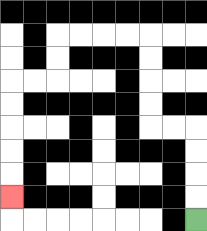{'start': '[8, 9]', 'end': '[0, 8]', 'path_directions': 'U,U,U,U,L,L,U,U,U,U,L,L,L,L,D,D,L,L,D,D,D,D,D', 'path_coordinates': '[[8, 9], [8, 8], [8, 7], [8, 6], [8, 5], [7, 5], [6, 5], [6, 4], [6, 3], [6, 2], [6, 1], [5, 1], [4, 1], [3, 1], [2, 1], [2, 2], [2, 3], [1, 3], [0, 3], [0, 4], [0, 5], [0, 6], [0, 7], [0, 8]]'}